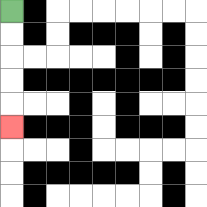{'start': '[0, 0]', 'end': '[0, 5]', 'path_directions': 'D,D,D,D,D', 'path_coordinates': '[[0, 0], [0, 1], [0, 2], [0, 3], [0, 4], [0, 5]]'}